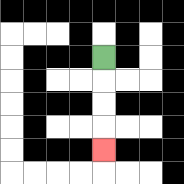{'start': '[4, 2]', 'end': '[4, 6]', 'path_directions': 'D,D,D,D', 'path_coordinates': '[[4, 2], [4, 3], [4, 4], [4, 5], [4, 6]]'}